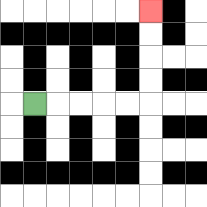{'start': '[1, 4]', 'end': '[6, 0]', 'path_directions': 'R,R,R,R,R,U,U,U,U', 'path_coordinates': '[[1, 4], [2, 4], [3, 4], [4, 4], [5, 4], [6, 4], [6, 3], [6, 2], [6, 1], [6, 0]]'}